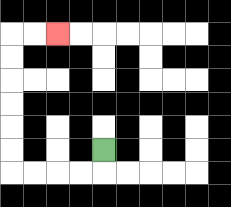{'start': '[4, 6]', 'end': '[2, 1]', 'path_directions': 'D,L,L,L,L,U,U,U,U,U,U,R,R', 'path_coordinates': '[[4, 6], [4, 7], [3, 7], [2, 7], [1, 7], [0, 7], [0, 6], [0, 5], [0, 4], [0, 3], [0, 2], [0, 1], [1, 1], [2, 1]]'}